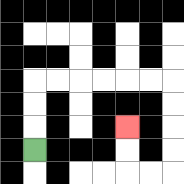{'start': '[1, 6]', 'end': '[5, 5]', 'path_directions': 'U,U,U,R,R,R,R,R,R,D,D,D,D,L,L,U,U', 'path_coordinates': '[[1, 6], [1, 5], [1, 4], [1, 3], [2, 3], [3, 3], [4, 3], [5, 3], [6, 3], [7, 3], [7, 4], [7, 5], [7, 6], [7, 7], [6, 7], [5, 7], [5, 6], [5, 5]]'}